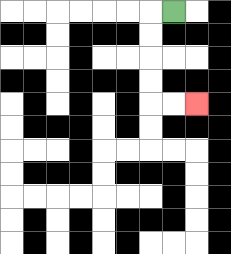{'start': '[7, 0]', 'end': '[8, 4]', 'path_directions': 'L,D,D,D,D,R,R', 'path_coordinates': '[[7, 0], [6, 0], [6, 1], [6, 2], [6, 3], [6, 4], [7, 4], [8, 4]]'}